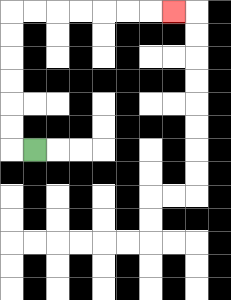{'start': '[1, 6]', 'end': '[7, 0]', 'path_directions': 'L,U,U,U,U,U,U,R,R,R,R,R,R,R', 'path_coordinates': '[[1, 6], [0, 6], [0, 5], [0, 4], [0, 3], [0, 2], [0, 1], [0, 0], [1, 0], [2, 0], [3, 0], [4, 0], [5, 0], [6, 0], [7, 0]]'}